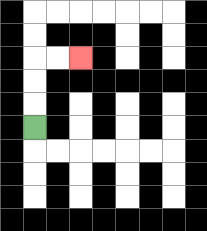{'start': '[1, 5]', 'end': '[3, 2]', 'path_directions': 'U,U,U,R,R', 'path_coordinates': '[[1, 5], [1, 4], [1, 3], [1, 2], [2, 2], [3, 2]]'}